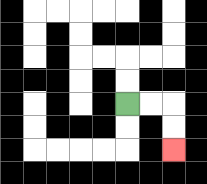{'start': '[5, 4]', 'end': '[7, 6]', 'path_directions': 'R,R,D,D', 'path_coordinates': '[[5, 4], [6, 4], [7, 4], [7, 5], [7, 6]]'}